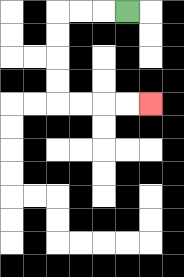{'start': '[5, 0]', 'end': '[6, 4]', 'path_directions': 'L,L,L,D,D,D,D,R,R,R,R', 'path_coordinates': '[[5, 0], [4, 0], [3, 0], [2, 0], [2, 1], [2, 2], [2, 3], [2, 4], [3, 4], [4, 4], [5, 4], [6, 4]]'}